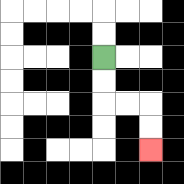{'start': '[4, 2]', 'end': '[6, 6]', 'path_directions': 'D,D,R,R,D,D', 'path_coordinates': '[[4, 2], [4, 3], [4, 4], [5, 4], [6, 4], [6, 5], [6, 6]]'}